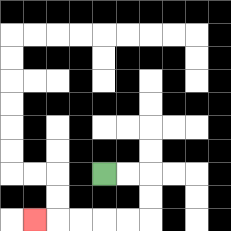{'start': '[4, 7]', 'end': '[1, 9]', 'path_directions': 'R,R,D,D,L,L,L,L,L', 'path_coordinates': '[[4, 7], [5, 7], [6, 7], [6, 8], [6, 9], [5, 9], [4, 9], [3, 9], [2, 9], [1, 9]]'}